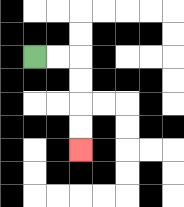{'start': '[1, 2]', 'end': '[3, 6]', 'path_directions': 'R,R,D,D,D,D', 'path_coordinates': '[[1, 2], [2, 2], [3, 2], [3, 3], [3, 4], [3, 5], [3, 6]]'}